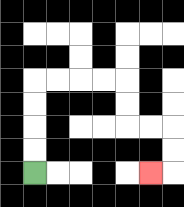{'start': '[1, 7]', 'end': '[6, 7]', 'path_directions': 'U,U,U,U,R,R,R,R,D,D,R,R,D,D,L', 'path_coordinates': '[[1, 7], [1, 6], [1, 5], [1, 4], [1, 3], [2, 3], [3, 3], [4, 3], [5, 3], [5, 4], [5, 5], [6, 5], [7, 5], [7, 6], [7, 7], [6, 7]]'}